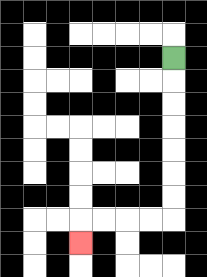{'start': '[7, 2]', 'end': '[3, 10]', 'path_directions': 'D,D,D,D,D,D,D,L,L,L,L,D', 'path_coordinates': '[[7, 2], [7, 3], [7, 4], [7, 5], [7, 6], [7, 7], [7, 8], [7, 9], [6, 9], [5, 9], [4, 9], [3, 9], [3, 10]]'}